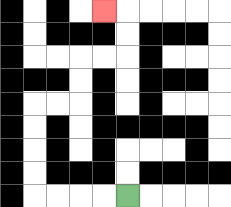{'start': '[5, 8]', 'end': '[4, 0]', 'path_directions': 'L,L,L,L,U,U,U,U,R,R,U,U,R,R,U,U,L', 'path_coordinates': '[[5, 8], [4, 8], [3, 8], [2, 8], [1, 8], [1, 7], [1, 6], [1, 5], [1, 4], [2, 4], [3, 4], [3, 3], [3, 2], [4, 2], [5, 2], [5, 1], [5, 0], [4, 0]]'}